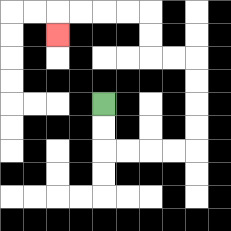{'start': '[4, 4]', 'end': '[2, 1]', 'path_directions': 'D,D,R,R,R,R,U,U,U,U,L,L,U,U,L,L,L,L,D', 'path_coordinates': '[[4, 4], [4, 5], [4, 6], [5, 6], [6, 6], [7, 6], [8, 6], [8, 5], [8, 4], [8, 3], [8, 2], [7, 2], [6, 2], [6, 1], [6, 0], [5, 0], [4, 0], [3, 0], [2, 0], [2, 1]]'}